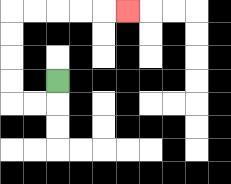{'start': '[2, 3]', 'end': '[5, 0]', 'path_directions': 'D,L,L,U,U,U,U,R,R,R,R,R', 'path_coordinates': '[[2, 3], [2, 4], [1, 4], [0, 4], [0, 3], [0, 2], [0, 1], [0, 0], [1, 0], [2, 0], [3, 0], [4, 0], [5, 0]]'}